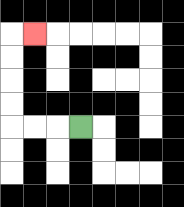{'start': '[3, 5]', 'end': '[1, 1]', 'path_directions': 'L,L,L,U,U,U,U,R', 'path_coordinates': '[[3, 5], [2, 5], [1, 5], [0, 5], [0, 4], [0, 3], [0, 2], [0, 1], [1, 1]]'}